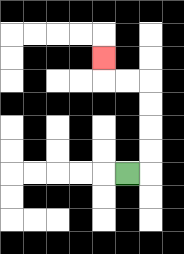{'start': '[5, 7]', 'end': '[4, 2]', 'path_directions': 'R,U,U,U,U,L,L,U', 'path_coordinates': '[[5, 7], [6, 7], [6, 6], [6, 5], [6, 4], [6, 3], [5, 3], [4, 3], [4, 2]]'}